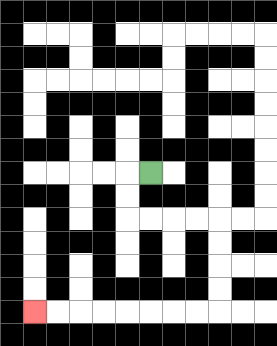{'start': '[6, 7]', 'end': '[1, 13]', 'path_directions': 'L,D,D,R,R,R,R,D,D,D,D,L,L,L,L,L,L,L,L', 'path_coordinates': '[[6, 7], [5, 7], [5, 8], [5, 9], [6, 9], [7, 9], [8, 9], [9, 9], [9, 10], [9, 11], [9, 12], [9, 13], [8, 13], [7, 13], [6, 13], [5, 13], [4, 13], [3, 13], [2, 13], [1, 13]]'}